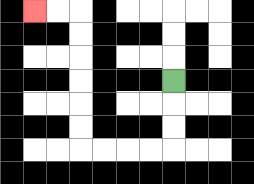{'start': '[7, 3]', 'end': '[1, 0]', 'path_directions': 'D,D,D,L,L,L,L,U,U,U,U,U,U,L,L', 'path_coordinates': '[[7, 3], [7, 4], [7, 5], [7, 6], [6, 6], [5, 6], [4, 6], [3, 6], [3, 5], [3, 4], [3, 3], [3, 2], [3, 1], [3, 0], [2, 0], [1, 0]]'}